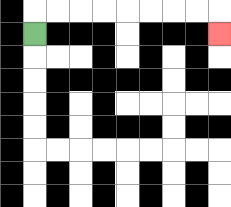{'start': '[1, 1]', 'end': '[9, 1]', 'path_directions': 'U,R,R,R,R,R,R,R,R,D', 'path_coordinates': '[[1, 1], [1, 0], [2, 0], [3, 0], [4, 0], [5, 0], [6, 0], [7, 0], [8, 0], [9, 0], [9, 1]]'}